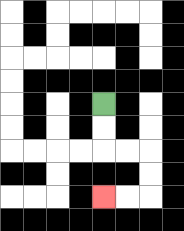{'start': '[4, 4]', 'end': '[4, 8]', 'path_directions': 'D,D,R,R,D,D,L,L', 'path_coordinates': '[[4, 4], [4, 5], [4, 6], [5, 6], [6, 6], [6, 7], [6, 8], [5, 8], [4, 8]]'}